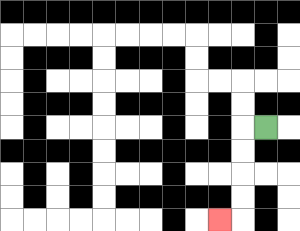{'start': '[11, 5]', 'end': '[9, 9]', 'path_directions': 'L,D,D,D,D,L', 'path_coordinates': '[[11, 5], [10, 5], [10, 6], [10, 7], [10, 8], [10, 9], [9, 9]]'}